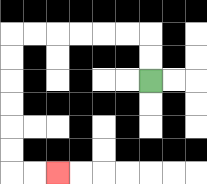{'start': '[6, 3]', 'end': '[2, 7]', 'path_directions': 'U,U,L,L,L,L,L,L,D,D,D,D,D,D,R,R', 'path_coordinates': '[[6, 3], [6, 2], [6, 1], [5, 1], [4, 1], [3, 1], [2, 1], [1, 1], [0, 1], [0, 2], [0, 3], [0, 4], [0, 5], [0, 6], [0, 7], [1, 7], [2, 7]]'}